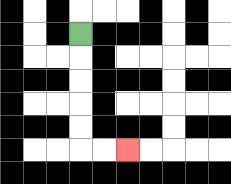{'start': '[3, 1]', 'end': '[5, 6]', 'path_directions': 'D,D,D,D,D,R,R', 'path_coordinates': '[[3, 1], [3, 2], [3, 3], [3, 4], [3, 5], [3, 6], [4, 6], [5, 6]]'}